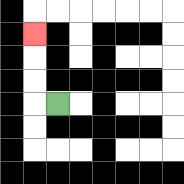{'start': '[2, 4]', 'end': '[1, 1]', 'path_directions': 'L,U,U,U', 'path_coordinates': '[[2, 4], [1, 4], [1, 3], [1, 2], [1, 1]]'}